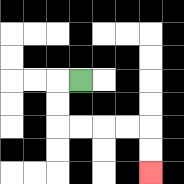{'start': '[3, 3]', 'end': '[6, 7]', 'path_directions': 'L,D,D,R,R,R,R,D,D', 'path_coordinates': '[[3, 3], [2, 3], [2, 4], [2, 5], [3, 5], [4, 5], [5, 5], [6, 5], [6, 6], [6, 7]]'}